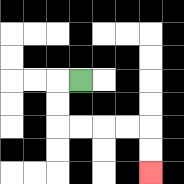{'start': '[3, 3]', 'end': '[6, 7]', 'path_directions': 'L,D,D,R,R,R,R,D,D', 'path_coordinates': '[[3, 3], [2, 3], [2, 4], [2, 5], [3, 5], [4, 5], [5, 5], [6, 5], [6, 6], [6, 7]]'}